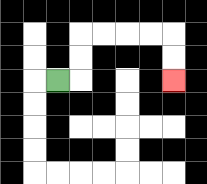{'start': '[2, 3]', 'end': '[7, 3]', 'path_directions': 'R,U,U,R,R,R,R,D,D', 'path_coordinates': '[[2, 3], [3, 3], [3, 2], [3, 1], [4, 1], [5, 1], [6, 1], [7, 1], [7, 2], [7, 3]]'}